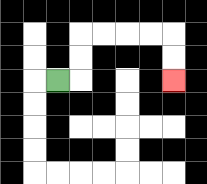{'start': '[2, 3]', 'end': '[7, 3]', 'path_directions': 'R,U,U,R,R,R,R,D,D', 'path_coordinates': '[[2, 3], [3, 3], [3, 2], [3, 1], [4, 1], [5, 1], [6, 1], [7, 1], [7, 2], [7, 3]]'}